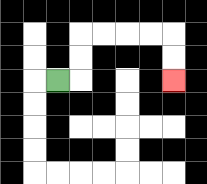{'start': '[2, 3]', 'end': '[7, 3]', 'path_directions': 'R,U,U,R,R,R,R,D,D', 'path_coordinates': '[[2, 3], [3, 3], [3, 2], [3, 1], [4, 1], [5, 1], [6, 1], [7, 1], [7, 2], [7, 3]]'}